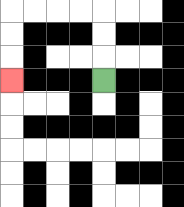{'start': '[4, 3]', 'end': '[0, 3]', 'path_directions': 'U,U,U,L,L,L,L,D,D,D', 'path_coordinates': '[[4, 3], [4, 2], [4, 1], [4, 0], [3, 0], [2, 0], [1, 0], [0, 0], [0, 1], [0, 2], [0, 3]]'}